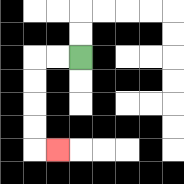{'start': '[3, 2]', 'end': '[2, 6]', 'path_directions': 'L,L,D,D,D,D,R', 'path_coordinates': '[[3, 2], [2, 2], [1, 2], [1, 3], [1, 4], [1, 5], [1, 6], [2, 6]]'}